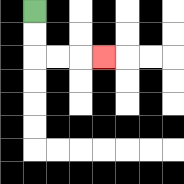{'start': '[1, 0]', 'end': '[4, 2]', 'path_directions': 'D,D,R,R,R', 'path_coordinates': '[[1, 0], [1, 1], [1, 2], [2, 2], [3, 2], [4, 2]]'}